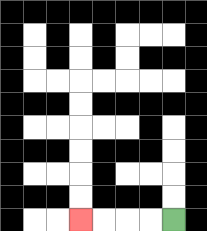{'start': '[7, 9]', 'end': '[3, 9]', 'path_directions': 'L,L,L,L', 'path_coordinates': '[[7, 9], [6, 9], [5, 9], [4, 9], [3, 9]]'}